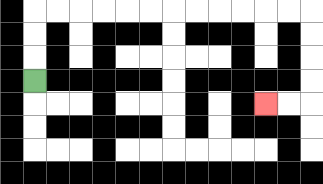{'start': '[1, 3]', 'end': '[11, 4]', 'path_directions': 'U,U,U,R,R,R,R,R,R,R,R,R,R,R,R,D,D,D,D,L,L', 'path_coordinates': '[[1, 3], [1, 2], [1, 1], [1, 0], [2, 0], [3, 0], [4, 0], [5, 0], [6, 0], [7, 0], [8, 0], [9, 0], [10, 0], [11, 0], [12, 0], [13, 0], [13, 1], [13, 2], [13, 3], [13, 4], [12, 4], [11, 4]]'}